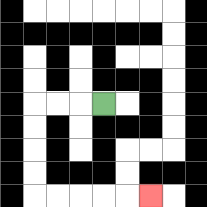{'start': '[4, 4]', 'end': '[6, 8]', 'path_directions': 'L,L,L,D,D,D,D,R,R,R,R,R', 'path_coordinates': '[[4, 4], [3, 4], [2, 4], [1, 4], [1, 5], [1, 6], [1, 7], [1, 8], [2, 8], [3, 8], [4, 8], [5, 8], [6, 8]]'}